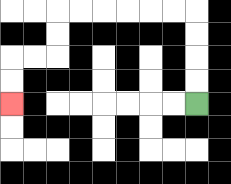{'start': '[8, 4]', 'end': '[0, 4]', 'path_directions': 'U,U,U,U,L,L,L,L,L,L,D,D,L,L,D,D', 'path_coordinates': '[[8, 4], [8, 3], [8, 2], [8, 1], [8, 0], [7, 0], [6, 0], [5, 0], [4, 0], [3, 0], [2, 0], [2, 1], [2, 2], [1, 2], [0, 2], [0, 3], [0, 4]]'}